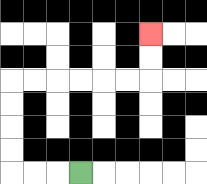{'start': '[3, 7]', 'end': '[6, 1]', 'path_directions': 'L,L,L,U,U,U,U,R,R,R,R,R,R,U,U', 'path_coordinates': '[[3, 7], [2, 7], [1, 7], [0, 7], [0, 6], [0, 5], [0, 4], [0, 3], [1, 3], [2, 3], [3, 3], [4, 3], [5, 3], [6, 3], [6, 2], [6, 1]]'}